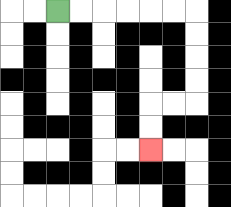{'start': '[2, 0]', 'end': '[6, 6]', 'path_directions': 'R,R,R,R,R,R,D,D,D,D,L,L,D,D', 'path_coordinates': '[[2, 0], [3, 0], [4, 0], [5, 0], [6, 0], [7, 0], [8, 0], [8, 1], [8, 2], [8, 3], [8, 4], [7, 4], [6, 4], [6, 5], [6, 6]]'}